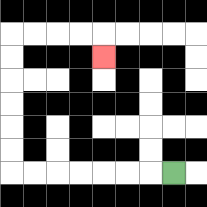{'start': '[7, 7]', 'end': '[4, 2]', 'path_directions': 'L,L,L,L,L,L,L,U,U,U,U,U,U,R,R,R,R,D', 'path_coordinates': '[[7, 7], [6, 7], [5, 7], [4, 7], [3, 7], [2, 7], [1, 7], [0, 7], [0, 6], [0, 5], [0, 4], [0, 3], [0, 2], [0, 1], [1, 1], [2, 1], [3, 1], [4, 1], [4, 2]]'}